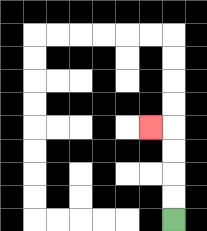{'start': '[7, 9]', 'end': '[6, 5]', 'path_directions': 'U,U,U,U,L', 'path_coordinates': '[[7, 9], [7, 8], [7, 7], [7, 6], [7, 5], [6, 5]]'}